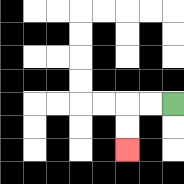{'start': '[7, 4]', 'end': '[5, 6]', 'path_directions': 'L,L,D,D', 'path_coordinates': '[[7, 4], [6, 4], [5, 4], [5, 5], [5, 6]]'}